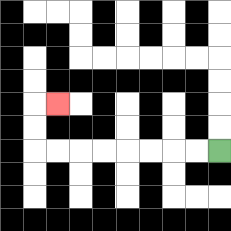{'start': '[9, 6]', 'end': '[2, 4]', 'path_directions': 'L,L,L,L,L,L,L,L,U,U,R', 'path_coordinates': '[[9, 6], [8, 6], [7, 6], [6, 6], [5, 6], [4, 6], [3, 6], [2, 6], [1, 6], [1, 5], [1, 4], [2, 4]]'}